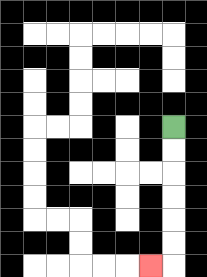{'start': '[7, 5]', 'end': '[6, 11]', 'path_directions': 'D,D,D,D,D,D,L', 'path_coordinates': '[[7, 5], [7, 6], [7, 7], [7, 8], [7, 9], [7, 10], [7, 11], [6, 11]]'}